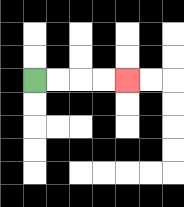{'start': '[1, 3]', 'end': '[5, 3]', 'path_directions': 'R,R,R,R', 'path_coordinates': '[[1, 3], [2, 3], [3, 3], [4, 3], [5, 3]]'}